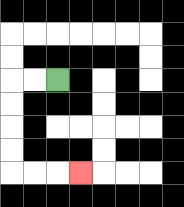{'start': '[2, 3]', 'end': '[3, 7]', 'path_directions': 'L,L,D,D,D,D,R,R,R', 'path_coordinates': '[[2, 3], [1, 3], [0, 3], [0, 4], [0, 5], [0, 6], [0, 7], [1, 7], [2, 7], [3, 7]]'}